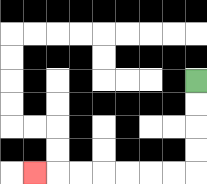{'start': '[8, 3]', 'end': '[1, 7]', 'path_directions': 'D,D,D,D,L,L,L,L,L,L,L', 'path_coordinates': '[[8, 3], [8, 4], [8, 5], [8, 6], [8, 7], [7, 7], [6, 7], [5, 7], [4, 7], [3, 7], [2, 7], [1, 7]]'}